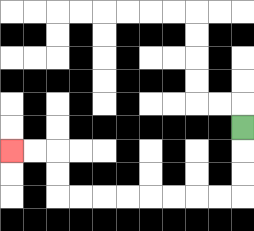{'start': '[10, 5]', 'end': '[0, 6]', 'path_directions': 'D,D,D,L,L,L,L,L,L,L,L,U,U,L,L', 'path_coordinates': '[[10, 5], [10, 6], [10, 7], [10, 8], [9, 8], [8, 8], [7, 8], [6, 8], [5, 8], [4, 8], [3, 8], [2, 8], [2, 7], [2, 6], [1, 6], [0, 6]]'}